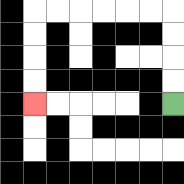{'start': '[7, 4]', 'end': '[1, 4]', 'path_directions': 'U,U,U,U,L,L,L,L,L,L,D,D,D,D', 'path_coordinates': '[[7, 4], [7, 3], [7, 2], [7, 1], [7, 0], [6, 0], [5, 0], [4, 0], [3, 0], [2, 0], [1, 0], [1, 1], [1, 2], [1, 3], [1, 4]]'}